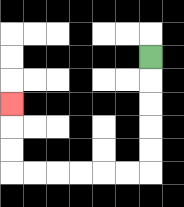{'start': '[6, 2]', 'end': '[0, 4]', 'path_directions': 'D,D,D,D,D,L,L,L,L,L,L,U,U,U', 'path_coordinates': '[[6, 2], [6, 3], [6, 4], [6, 5], [6, 6], [6, 7], [5, 7], [4, 7], [3, 7], [2, 7], [1, 7], [0, 7], [0, 6], [0, 5], [0, 4]]'}